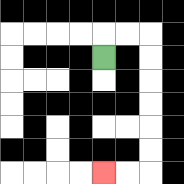{'start': '[4, 2]', 'end': '[4, 7]', 'path_directions': 'U,R,R,D,D,D,D,D,D,L,L', 'path_coordinates': '[[4, 2], [4, 1], [5, 1], [6, 1], [6, 2], [6, 3], [6, 4], [6, 5], [6, 6], [6, 7], [5, 7], [4, 7]]'}